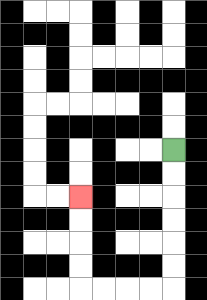{'start': '[7, 6]', 'end': '[3, 8]', 'path_directions': 'D,D,D,D,D,D,L,L,L,L,U,U,U,U', 'path_coordinates': '[[7, 6], [7, 7], [7, 8], [7, 9], [7, 10], [7, 11], [7, 12], [6, 12], [5, 12], [4, 12], [3, 12], [3, 11], [3, 10], [3, 9], [3, 8]]'}